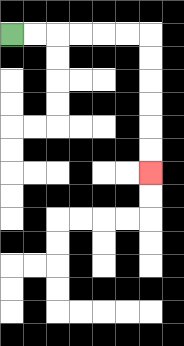{'start': '[0, 1]', 'end': '[6, 7]', 'path_directions': 'R,R,R,R,R,R,D,D,D,D,D,D', 'path_coordinates': '[[0, 1], [1, 1], [2, 1], [3, 1], [4, 1], [5, 1], [6, 1], [6, 2], [6, 3], [6, 4], [6, 5], [6, 6], [6, 7]]'}